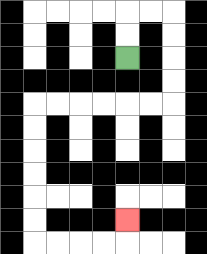{'start': '[5, 2]', 'end': '[5, 9]', 'path_directions': 'U,U,R,R,D,D,D,D,L,L,L,L,L,L,D,D,D,D,D,D,R,R,R,R,U', 'path_coordinates': '[[5, 2], [5, 1], [5, 0], [6, 0], [7, 0], [7, 1], [7, 2], [7, 3], [7, 4], [6, 4], [5, 4], [4, 4], [3, 4], [2, 4], [1, 4], [1, 5], [1, 6], [1, 7], [1, 8], [1, 9], [1, 10], [2, 10], [3, 10], [4, 10], [5, 10], [5, 9]]'}